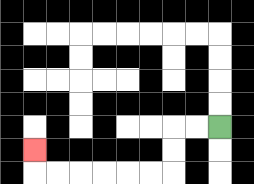{'start': '[9, 5]', 'end': '[1, 6]', 'path_directions': 'L,L,D,D,L,L,L,L,L,L,U', 'path_coordinates': '[[9, 5], [8, 5], [7, 5], [7, 6], [7, 7], [6, 7], [5, 7], [4, 7], [3, 7], [2, 7], [1, 7], [1, 6]]'}